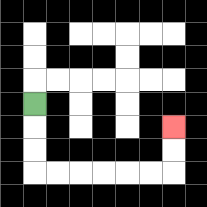{'start': '[1, 4]', 'end': '[7, 5]', 'path_directions': 'D,D,D,R,R,R,R,R,R,U,U', 'path_coordinates': '[[1, 4], [1, 5], [1, 6], [1, 7], [2, 7], [3, 7], [4, 7], [5, 7], [6, 7], [7, 7], [7, 6], [7, 5]]'}